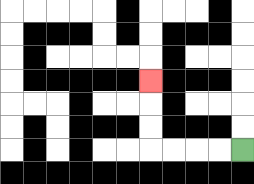{'start': '[10, 6]', 'end': '[6, 3]', 'path_directions': 'L,L,L,L,U,U,U', 'path_coordinates': '[[10, 6], [9, 6], [8, 6], [7, 6], [6, 6], [6, 5], [6, 4], [6, 3]]'}